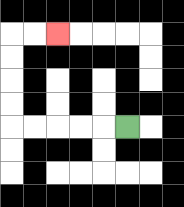{'start': '[5, 5]', 'end': '[2, 1]', 'path_directions': 'L,L,L,L,L,U,U,U,U,R,R', 'path_coordinates': '[[5, 5], [4, 5], [3, 5], [2, 5], [1, 5], [0, 5], [0, 4], [0, 3], [0, 2], [0, 1], [1, 1], [2, 1]]'}